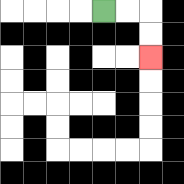{'start': '[4, 0]', 'end': '[6, 2]', 'path_directions': 'R,R,D,D', 'path_coordinates': '[[4, 0], [5, 0], [6, 0], [6, 1], [6, 2]]'}